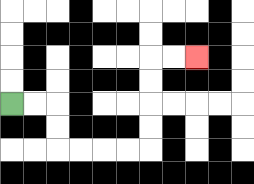{'start': '[0, 4]', 'end': '[8, 2]', 'path_directions': 'R,R,D,D,R,R,R,R,U,U,U,U,R,R', 'path_coordinates': '[[0, 4], [1, 4], [2, 4], [2, 5], [2, 6], [3, 6], [4, 6], [5, 6], [6, 6], [6, 5], [6, 4], [6, 3], [6, 2], [7, 2], [8, 2]]'}